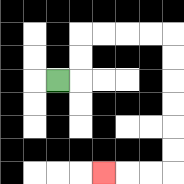{'start': '[2, 3]', 'end': '[4, 7]', 'path_directions': 'R,U,U,R,R,R,R,D,D,D,D,D,D,L,L,L', 'path_coordinates': '[[2, 3], [3, 3], [3, 2], [3, 1], [4, 1], [5, 1], [6, 1], [7, 1], [7, 2], [7, 3], [7, 4], [7, 5], [7, 6], [7, 7], [6, 7], [5, 7], [4, 7]]'}